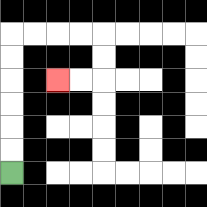{'start': '[0, 7]', 'end': '[2, 3]', 'path_directions': 'U,U,U,U,U,U,R,R,R,R,D,D,L,L', 'path_coordinates': '[[0, 7], [0, 6], [0, 5], [0, 4], [0, 3], [0, 2], [0, 1], [1, 1], [2, 1], [3, 1], [4, 1], [4, 2], [4, 3], [3, 3], [2, 3]]'}